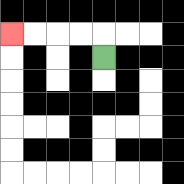{'start': '[4, 2]', 'end': '[0, 1]', 'path_directions': 'U,L,L,L,L', 'path_coordinates': '[[4, 2], [4, 1], [3, 1], [2, 1], [1, 1], [0, 1]]'}